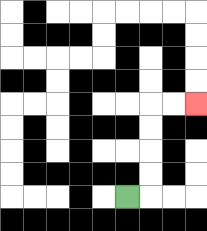{'start': '[5, 8]', 'end': '[8, 4]', 'path_directions': 'R,U,U,U,U,R,R', 'path_coordinates': '[[5, 8], [6, 8], [6, 7], [6, 6], [6, 5], [6, 4], [7, 4], [8, 4]]'}